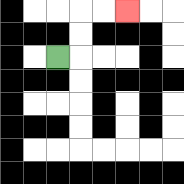{'start': '[2, 2]', 'end': '[5, 0]', 'path_directions': 'R,U,U,R,R', 'path_coordinates': '[[2, 2], [3, 2], [3, 1], [3, 0], [4, 0], [5, 0]]'}